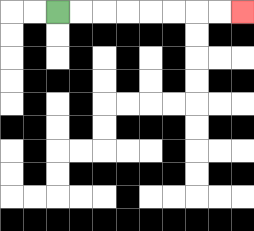{'start': '[2, 0]', 'end': '[10, 0]', 'path_directions': 'R,R,R,R,R,R,R,R', 'path_coordinates': '[[2, 0], [3, 0], [4, 0], [5, 0], [6, 0], [7, 0], [8, 0], [9, 0], [10, 0]]'}